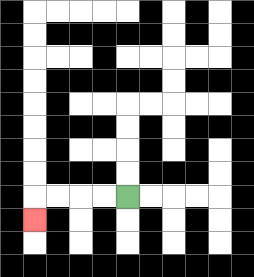{'start': '[5, 8]', 'end': '[1, 9]', 'path_directions': 'L,L,L,L,D', 'path_coordinates': '[[5, 8], [4, 8], [3, 8], [2, 8], [1, 8], [1, 9]]'}